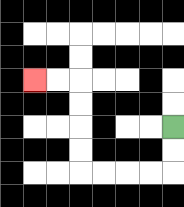{'start': '[7, 5]', 'end': '[1, 3]', 'path_directions': 'D,D,L,L,L,L,U,U,U,U,L,L', 'path_coordinates': '[[7, 5], [7, 6], [7, 7], [6, 7], [5, 7], [4, 7], [3, 7], [3, 6], [3, 5], [3, 4], [3, 3], [2, 3], [1, 3]]'}